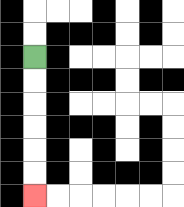{'start': '[1, 2]', 'end': '[1, 8]', 'path_directions': 'D,D,D,D,D,D', 'path_coordinates': '[[1, 2], [1, 3], [1, 4], [1, 5], [1, 6], [1, 7], [1, 8]]'}